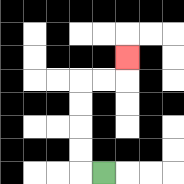{'start': '[4, 7]', 'end': '[5, 2]', 'path_directions': 'L,U,U,U,U,R,R,U', 'path_coordinates': '[[4, 7], [3, 7], [3, 6], [3, 5], [3, 4], [3, 3], [4, 3], [5, 3], [5, 2]]'}